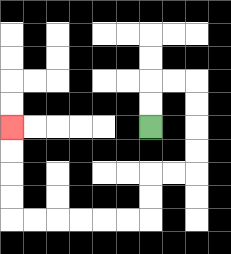{'start': '[6, 5]', 'end': '[0, 5]', 'path_directions': 'U,U,R,R,D,D,D,D,L,L,D,D,L,L,L,L,L,L,U,U,U,U', 'path_coordinates': '[[6, 5], [6, 4], [6, 3], [7, 3], [8, 3], [8, 4], [8, 5], [8, 6], [8, 7], [7, 7], [6, 7], [6, 8], [6, 9], [5, 9], [4, 9], [3, 9], [2, 9], [1, 9], [0, 9], [0, 8], [0, 7], [0, 6], [0, 5]]'}